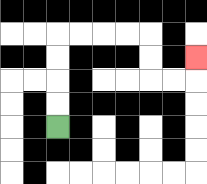{'start': '[2, 5]', 'end': '[8, 2]', 'path_directions': 'U,U,U,U,R,R,R,R,D,D,R,R,U', 'path_coordinates': '[[2, 5], [2, 4], [2, 3], [2, 2], [2, 1], [3, 1], [4, 1], [5, 1], [6, 1], [6, 2], [6, 3], [7, 3], [8, 3], [8, 2]]'}